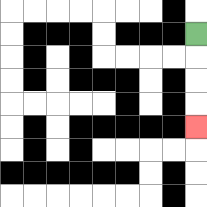{'start': '[8, 1]', 'end': '[8, 5]', 'path_directions': 'D,D,D,D', 'path_coordinates': '[[8, 1], [8, 2], [8, 3], [8, 4], [8, 5]]'}